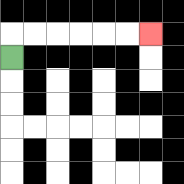{'start': '[0, 2]', 'end': '[6, 1]', 'path_directions': 'U,R,R,R,R,R,R', 'path_coordinates': '[[0, 2], [0, 1], [1, 1], [2, 1], [3, 1], [4, 1], [5, 1], [6, 1]]'}